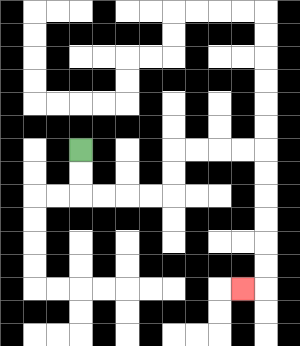{'start': '[3, 6]', 'end': '[10, 12]', 'path_directions': 'D,D,R,R,R,R,U,U,R,R,R,R,D,D,D,D,D,D,L', 'path_coordinates': '[[3, 6], [3, 7], [3, 8], [4, 8], [5, 8], [6, 8], [7, 8], [7, 7], [7, 6], [8, 6], [9, 6], [10, 6], [11, 6], [11, 7], [11, 8], [11, 9], [11, 10], [11, 11], [11, 12], [10, 12]]'}